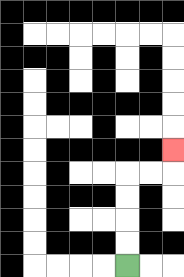{'start': '[5, 11]', 'end': '[7, 6]', 'path_directions': 'U,U,U,U,R,R,U', 'path_coordinates': '[[5, 11], [5, 10], [5, 9], [5, 8], [5, 7], [6, 7], [7, 7], [7, 6]]'}